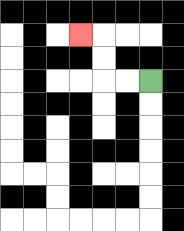{'start': '[6, 3]', 'end': '[3, 1]', 'path_directions': 'L,L,U,U,L', 'path_coordinates': '[[6, 3], [5, 3], [4, 3], [4, 2], [4, 1], [3, 1]]'}